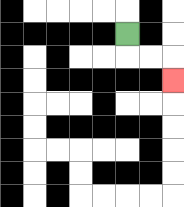{'start': '[5, 1]', 'end': '[7, 3]', 'path_directions': 'D,R,R,D', 'path_coordinates': '[[5, 1], [5, 2], [6, 2], [7, 2], [7, 3]]'}